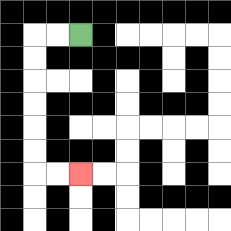{'start': '[3, 1]', 'end': '[3, 7]', 'path_directions': 'L,L,D,D,D,D,D,D,R,R', 'path_coordinates': '[[3, 1], [2, 1], [1, 1], [1, 2], [1, 3], [1, 4], [1, 5], [1, 6], [1, 7], [2, 7], [3, 7]]'}